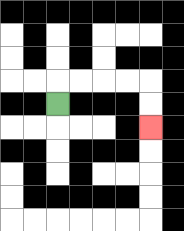{'start': '[2, 4]', 'end': '[6, 5]', 'path_directions': 'U,R,R,R,R,D,D', 'path_coordinates': '[[2, 4], [2, 3], [3, 3], [4, 3], [5, 3], [6, 3], [6, 4], [6, 5]]'}